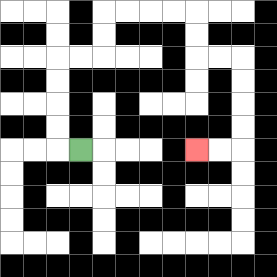{'start': '[3, 6]', 'end': '[8, 6]', 'path_directions': 'L,U,U,U,U,R,R,U,U,R,R,R,R,D,D,R,R,D,D,D,D,L,L', 'path_coordinates': '[[3, 6], [2, 6], [2, 5], [2, 4], [2, 3], [2, 2], [3, 2], [4, 2], [4, 1], [4, 0], [5, 0], [6, 0], [7, 0], [8, 0], [8, 1], [8, 2], [9, 2], [10, 2], [10, 3], [10, 4], [10, 5], [10, 6], [9, 6], [8, 6]]'}